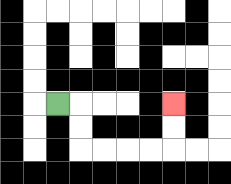{'start': '[2, 4]', 'end': '[7, 4]', 'path_directions': 'R,D,D,R,R,R,R,U,U', 'path_coordinates': '[[2, 4], [3, 4], [3, 5], [3, 6], [4, 6], [5, 6], [6, 6], [7, 6], [7, 5], [7, 4]]'}